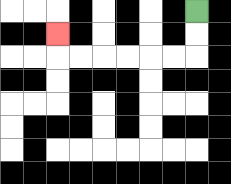{'start': '[8, 0]', 'end': '[2, 1]', 'path_directions': 'D,D,L,L,L,L,L,L,U', 'path_coordinates': '[[8, 0], [8, 1], [8, 2], [7, 2], [6, 2], [5, 2], [4, 2], [3, 2], [2, 2], [2, 1]]'}